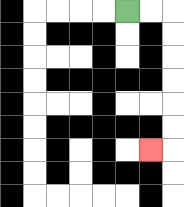{'start': '[5, 0]', 'end': '[6, 6]', 'path_directions': 'R,R,D,D,D,D,D,D,L', 'path_coordinates': '[[5, 0], [6, 0], [7, 0], [7, 1], [7, 2], [7, 3], [7, 4], [7, 5], [7, 6], [6, 6]]'}